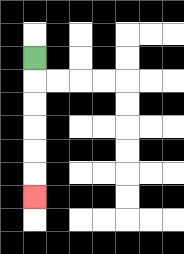{'start': '[1, 2]', 'end': '[1, 8]', 'path_directions': 'D,D,D,D,D,D', 'path_coordinates': '[[1, 2], [1, 3], [1, 4], [1, 5], [1, 6], [1, 7], [1, 8]]'}